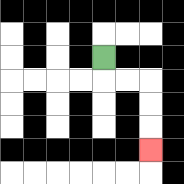{'start': '[4, 2]', 'end': '[6, 6]', 'path_directions': 'D,R,R,D,D,D', 'path_coordinates': '[[4, 2], [4, 3], [5, 3], [6, 3], [6, 4], [6, 5], [6, 6]]'}